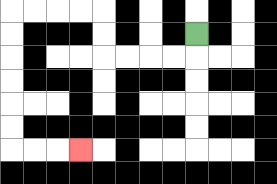{'start': '[8, 1]', 'end': '[3, 6]', 'path_directions': 'D,L,L,L,L,U,U,L,L,L,L,D,D,D,D,D,D,R,R,R', 'path_coordinates': '[[8, 1], [8, 2], [7, 2], [6, 2], [5, 2], [4, 2], [4, 1], [4, 0], [3, 0], [2, 0], [1, 0], [0, 0], [0, 1], [0, 2], [0, 3], [0, 4], [0, 5], [0, 6], [1, 6], [2, 6], [3, 6]]'}